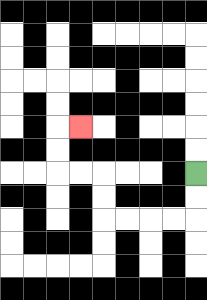{'start': '[8, 7]', 'end': '[3, 5]', 'path_directions': 'D,D,L,L,L,L,U,U,L,L,U,U,R', 'path_coordinates': '[[8, 7], [8, 8], [8, 9], [7, 9], [6, 9], [5, 9], [4, 9], [4, 8], [4, 7], [3, 7], [2, 7], [2, 6], [2, 5], [3, 5]]'}